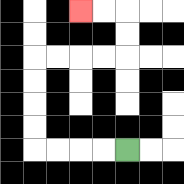{'start': '[5, 6]', 'end': '[3, 0]', 'path_directions': 'L,L,L,L,U,U,U,U,R,R,R,R,U,U,L,L', 'path_coordinates': '[[5, 6], [4, 6], [3, 6], [2, 6], [1, 6], [1, 5], [1, 4], [1, 3], [1, 2], [2, 2], [3, 2], [4, 2], [5, 2], [5, 1], [5, 0], [4, 0], [3, 0]]'}